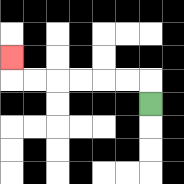{'start': '[6, 4]', 'end': '[0, 2]', 'path_directions': 'U,L,L,L,L,L,L,U', 'path_coordinates': '[[6, 4], [6, 3], [5, 3], [4, 3], [3, 3], [2, 3], [1, 3], [0, 3], [0, 2]]'}